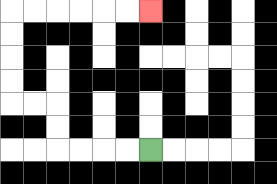{'start': '[6, 6]', 'end': '[6, 0]', 'path_directions': 'L,L,L,L,U,U,L,L,U,U,U,U,R,R,R,R,R,R', 'path_coordinates': '[[6, 6], [5, 6], [4, 6], [3, 6], [2, 6], [2, 5], [2, 4], [1, 4], [0, 4], [0, 3], [0, 2], [0, 1], [0, 0], [1, 0], [2, 0], [3, 0], [4, 0], [5, 0], [6, 0]]'}